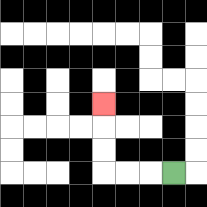{'start': '[7, 7]', 'end': '[4, 4]', 'path_directions': 'L,L,L,U,U,U', 'path_coordinates': '[[7, 7], [6, 7], [5, 7], [4, 7], [4, 6], [4, 5], [4, 4]]'}